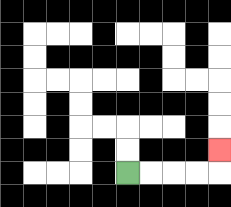{'start': '[5, 7]', 'end': '[9, 6]', 'path_directions': 'R,R,R,R,U', 'path_coordinates': '[[5, 7], [6, 7], [7, 7], [8, 7], [9, 7], [9, 6]]'}